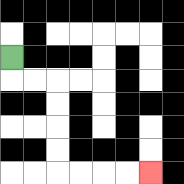{'start': '[0, 2]', 'end': '[6, 7]', 'path_directions': 'D,R,R,D,D,D,D,R,R,R,R', 'path_coordinates': '[[0, 2], [0, 3], [1, 3], [2, 3], [2, 4], [2, 5], [2, 6], [2, 7], [3, 7], [4, 7], [5, 7], [6, 7]]'}